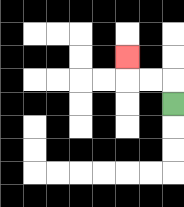{'start': '[7, 4]', 'end': '[5, 2]', 'path_directions': 'U,L,L,U', 'path_coordinates': '[[7, 4], [7, 3], [6, 3], [5, 3], [5, 2]]'}